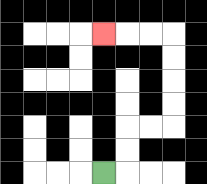{'start': '[4, 7]', 'end': '[4, 1]', 'path_directions': 'R,U,U,R,R,U,U,U,U,L,L,L', 'path_coordinates': '[[4, 7], [5, 7], [5, 6], [5, 5], [6, 5], [7, 5], [7, 4], [7, 3], [7, 2], [7, 1], [6, 1], [5, 1], [4, 1]]'}